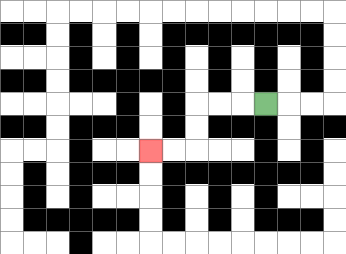{'start': '[11, 4]', 'end': '[6, 6]', 'path_directions': 'L,L,L,D,D,L,L', 'path_coordinates': '[[11, 4], [10, 4], [9, 4], [8, 4], [8, 5], [8, 6], [7, 6], [6, 6]]'}